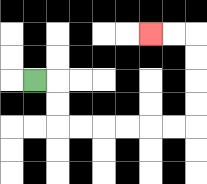{'start': '[1, 3]', 'end': '[6, 1]', 'path_directions': 'R,D,D,R,R,R,R,R,R,U,U,U,U,L,L', 'path_coordinates': '[[1, 3], [2, 3], [2, 4], [2, 5], [3, 5], [4, 5], [5, 5], [6, 5], [7, 5], [8, 5], [8, 4], [8, 3], [8, 2], [8, 1], [7, 1], [6, 1]]'}